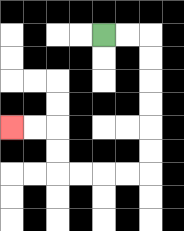{'start': '[4, 1]', 'end': '[0, 5]', 'path_directions': 'R,R,D,D,D,D,D,D,L,L,L,L,U,U,L,L', 'path_coordinates': '[[4, 1], [5, 1], [6, 1], [6, 2], [6, 3], [6, 4], [6, 5], [6, 6], [6, 7], [5, 7], [4, 7], [3, 7], [2, 7], [2, 6], [2, 5], [1, 5], [0, 5]]'}